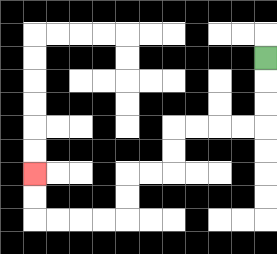{'start': '[11, 2]', 'end': '[1, 7]', 'path_directions': 'D,D,D,L,L,L,L,D,D,L,L,D,D,L,L,L,L,U,U', 'path_coordinates': '[[11, 2], [11, 3], [11, 4], [11, 5], [10, 5], [9, 5], [8, 5], [7, 5], [7, 6], [7, 7], [6, 7], [5, 7], [5, 8], [5, 9], [4, 9], [3, 9], [2, 9], [1, 9], [1, 8], [1, 7]]'}